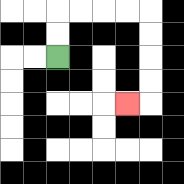{'start': '[2, 2]', 'end': '[5, 4]', 'path_directions': 'U,U,R,R,R,R,D,D,D,D,L', 'path_coordinates': '[[2, 2], [2, 1], [2, 0], [3, 0], [4, 0], [5, 0], [6, 0], [6, 1], [6, 2], [6, 3], [6, 4], [5, 4]]'}